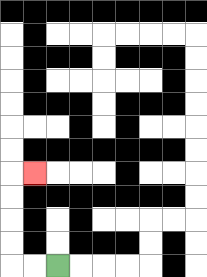{'start': '[2, 11]', 'end': '[1, 7]', 'path_directions': 'L,L,U,U,U,U,R', 'path_coordinates': '[[2, 11], [1, 11], [0, 11], [0, 10], [0, 9], [0, 8], [0, 7], [1, 7]]'}